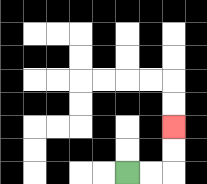{'start': '[5, 7]', 'end': '[7, 5]', 'path_directions': 'R,R,U,U', 'path_coordinates': '[[5, 7], [6, 7], [7, 7], [7, 6], [7, 5]]'}